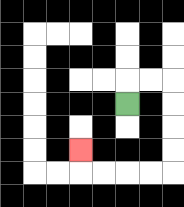{'start': '[5, 4]', 'end': '[3, 6]', 'path_directions': 'U,R,R,D,D,D,D,L,L,L,L,U', 'path_coordinates': '[[5, 4], [5, 3], [6, 3], [7, 3], [7, 4], [7, 5], [7, 6], [7, 7], [6, 7], [5, 7], [4, 7], [3, 7], [3, 6]]'}